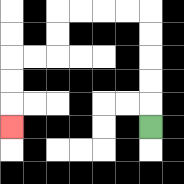{'start': '[6, 5]', 'end': '[0, 5]', 'path_directions': 'U,U,U,U,U,L,L,L,L,D,D,L,L,D,D,D', 'path_coordinates': '[[6, 5], [6, 4], [6, 3], [6, 2], [6, 1], [6, 0], [5, 0], [4, 0], [3, 0], [2, 0], [2, 1], [2, 2], [1, 2], [0, 2], [0, 3], [0, 4], [0, 5]]'}